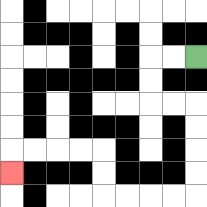{'start': '[8, 2]', 'end': '[0, 7]', 'path_directions': 'L,L,D,D,R,R,D,D,D,D,L,L,L,L,U,U,L,L,L,L,D', 'path_coordinates': '[[8, 2], [7, 2], [6, 2], [6, 3], [6, 4], [7, 4], [8, 4], [8, 5], [8, 6], [8, 7], [8, 8], [7, 8], [6, 8], [5, 8], [4, 8], [4, 7], [4, 6], [3, 6], [2, 6], [1, 6], [0, 6], [0, 7]]'}